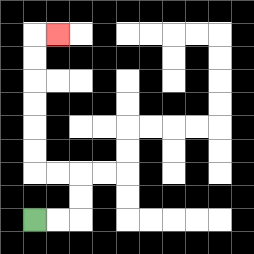{'start': '[1, 9]', 'end': '[2, 1]', 'path_directions': 'R,R,U,U,L,L,U,U,U,U,U,U,R', 'path_coordinates': '[[1, 9], [2, 9], [3, 9], [3, 8], [3, 7], [2, 7], [1, 7], [1, 6], [1, 5], [1, 4], [1, 3], [1, 2], [1, 1], [2, 1]]'}